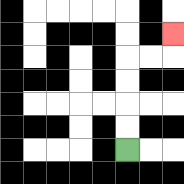{'start': '[5, 6]', 'end': '[7, 1]', 'path_directions': 'U,U,U,U,R,R,U', 'path_coordinates': '[[5, 6], [5, 5], [5, 4], [5, 3], [5, 2], [6, 2], [7, 2], [7, 1]]'}